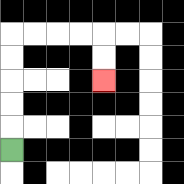{'start': '[0, 6]', 'end': '[4, 3]', 'path_directions': 'U,U,U,U,U,R,R,R,R,D,D', 'path_coordinates': '[[0, 6], [0, 5], [0, 4], [0, 3], [0, 2], [0, 1], [1, 1], [2, 1], [3, 1], [4, 1], [4, 2], [4, 3]]'}